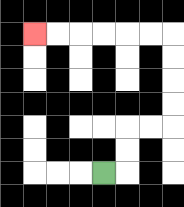{'start': '[4, 7]', 'end': '[1, 1]', 'path_directions': 'R,U,U,R,R,U,U,U,U,L,L,L,L,L,L', 'path_coordinates': '[[4, 7], [5, 7], [5, 6], [5, 5], [6, 5], [7, 5], [7, 4], [7, 3], [7, 2], [7, 1], [6, 1], [5, 1], [4, 1], [3, 1], [2, 1], [1, 1]]'}